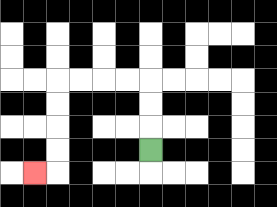{'start': '[6, 6]', 'end': '[1, 7]', 'path_directions': 'U,U,U,L,L,L,L,D,D,D,D,L', 'path_coordinates': '[[6, 6], [6, 5], [6, 4], [6, 3], [5, 3], [4, 3], [3, 3], [2, 3], [2, 4], [2, 5], [2, 6], [2, 7], [1, 7]]'}